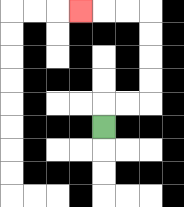{'start': '[4, 5]', 'end': '[3, 0]', 'path_directions': 'U,R,R,U,U,U,U,L,L,L', 'path_coordinates': '[[4, 5], [4, 4], [5, 4], [6, 4], [6, 3], [6, 2], [6, 1], [6, 0], [5, 0], [4, 0], [3, 0]]'}